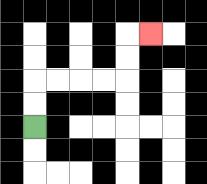{'start': '[1, 5]', 'end': '[6, 1]', 'path_directions': 'U,U,R,R,R,R,U,U,R', 'path_coordinates': '[[1, 5], [1, 4], [1, 3], [2, 3], [3, 3], [4, 3], [5, 3], [5, 2], [5, 1], [6, 1]]'}